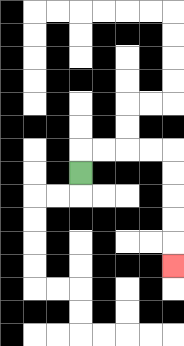{'start': '[3, 7]', 'end': '[7, 11]', 'path_directions': 'U,R,R,R,R,D,D,D,D,D', 'path_coordinates': '[[3, 7], [3, 6], [4, 6], [5, 6], [6, 6], [7, 6], [7, 7], [7, 8], [7, 9], [7, 10], [7, 11]]'}